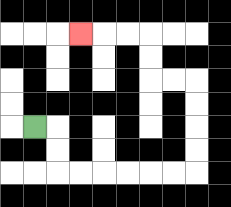{'start': '[1, 5]', 'end': '[3, 1]', 'path_directions': 'R,D,D,R,R,R,R,R,R,U,U,U,U,L,L,U,U,L,L,L', 'path_coordinates': '[[1, 5], [2, 5], [2, 6], [2, 7], [3, 7], [4, 7], [5, 7], [6, 7], [7, 7], [8, 7], [8, 6], [8, 5], [8, 4], [8, 3], [7, 3], [6, 3], [6, 2], [6, 1], [5, 1], [4, 1], [3, 1]]'}